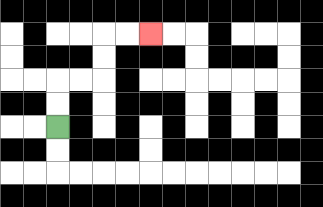{'start': '[2, 5]', 'end': '[6, 1]', 'path_directions': 'U,U,R,R,U,U,R,R', 'path_coordinates': '[[2, 5], [2, 4], [2, 3], [3, 3], [4, 3], [4, 2], [4, 1], [5, 1], [6, 1]]'}